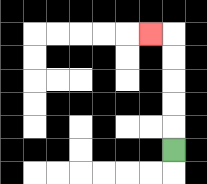{'start': '[7, 6]', 'end': '[6, 1]', 'path_directions': 'U,U,U,U,U,L', 'path_coordinates': '[[7, 6], [7, 5], [7, 4], [7, 3], [7, 2], [7, 1], [6, 1]]'}